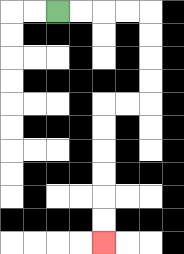{'start': '[2, 0]', 'end': '[4, 10]', 'path_directions': 'R,R,R,R,D,D,D,D,L,L,D,D,D,D,D,D', 'path_coordinates': '[[2, 0], [3, 0], [4, 0], [5, 0], [6, 0], [6, 1], [6, 2], [6, 3], [6, 4], [5, 4], [4, 4], [4, 5], [4, 6], [4, 7], [4, 8], [4, 9], [4, 10]]'}